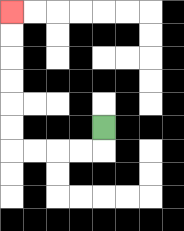{'start': '[4, 5]', 'end': '[0, 0]', 'path_directions': 'D,L,L,L,L,U,U,U,U,U,U', 'path_coordinates': '[[4, 5], [4, 6], [3, 6], [2, 6], [1, 6], [0, 6], [0, 5], [0, 4], [0, 3], [0, 2], [0, 1], [0, 0]]'}